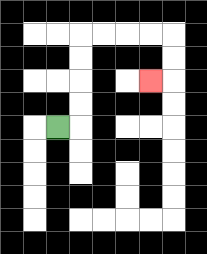{'start': '[2, 5]', 'end': '[6, 3]', 'path_directions': 'R,U,U,U,U,R,R,R,R,D,D,L', 'path_coordinates': '[[2, 5], [3, 5], [3, 4], [3, 3], [3, 2], [3, 1], [4, 1], [5, 1], [6, 1], [7, 1], [7, 2], [7, 3], [6, 3]]'}